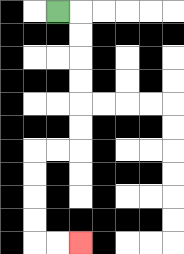{'start': '[2, 0]', 'end': '[3, 10]', 'path_directions': 'R,D,D,D,D,D,D,L,L,D,D,D,D,R,R', 'path_coordinates': '[[2, 0], [3, 0], [3, 1], [3, 2], [3, 3], [3, 4], [3, 5], [3, 6], [2, 6], [1, 6], [1, 7], [1, 8], [1, 9], [1, 10], [2, 10], [3, 10]]'}